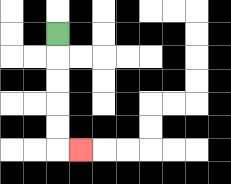{'start': '[2, 1]', 'end': '[3, 6]', 'path_directions': 'D,D,D,D,D,R', 'path_coordinates': '[[2, 1], [2, 2], [2, 3], [2, 4], [2, 5], [2, 6], [3, 6]]'}